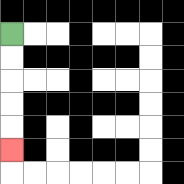{'start': '[0, 1]', 'end': '[0, 6]', 'path_directions': 'D,D,D,D,D', 'path_coordinates': '[[0, 1], [0, 2], [0, 3], [0, 4], [0, 5], [0, 6]]'}